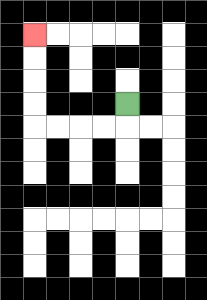{'start': '[5, 4]', 'end': '[1, 1]', 'path_directions': 'D,L,L,L,L,U,U,U,U', 'path_coordinates': '[[5, 4], [5, 5], [4, 5], [3, 5], [2, 5], [1, 5], [1, 4], [1, 3], [1, 2], [1, 1]]'}